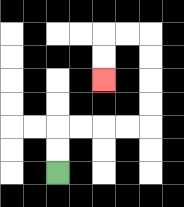{'start': '[2, 7]', 'end': '[4, 3]', 'path_directions': 'U,U,R,R,R,R,U,U,U,U,L,L,D,D', 'path_coordinates': '[[2, 7], [2, 6], [2, 5], [3, 5], [4, 5], [5, 5], [6, 5], [6, 4], [6, 3], [6, 2], [6, 1], [5, 1], [4, 1], [4, 2], [4, 3]]'}